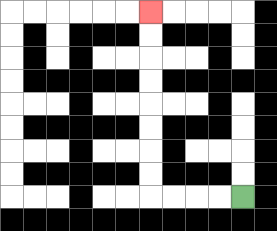{'start': '[10, 8]', 'end': '[6, 0]', 'path_directions': 'L,L,L,L,U,U,U,U,U,U,U,U', 'path_coordinates': '[[10, 8], [9, 8], [8, 8], [7, 8], [6, 8], [6, 7], [6, 6], [6, 5], [6, 4], [6, 3], [6, 2], [6, 1], [6, 0]]'}